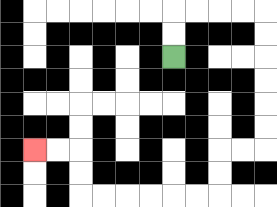{'start': '[7, 2]', 'end': '[1, 6]', 'path_directions': 'U,U,R,R,R,R,D,D,D,D,D,D,L,L,D,D,L,L,L,L,L,L,U,U,L,L', 'path_coordinates': '[[7, 2], [7, 1], [7, 0], [8, 0], [9, 0], [10, 0], [11, 0], [11, 1], [11, 2], [11, 3], [11, 4], [11, 5], [11, 6], [10, 6], [9, 6], [9, 7], [9, 8], [8, 8], [7, 8], [6, 8], [5, 8], [4, 8], [3, 8], [3, 7], [3, 6], [2, 6], [1, 6]]'}